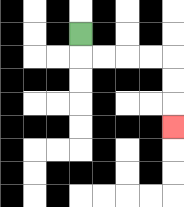{'start': '[3, 1]', 'end': '[7, 5]', 'path_directions': 'D,R,R,R,R,D,D,D', 'path_coordinates': '[[3, 1], [3, 2], [4, 2], [5, 2], [6, 2], [7, 2], [7, 3], [7, 4], [7, 5]]'}